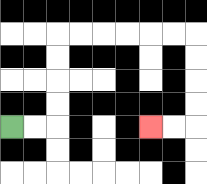{'start': '[0, 5]', 'end': '[6, 5]', 'path_directions': 'R,R,U,U,U,U,R,R,R,R,R,R,D,D,D,D,L,L', 'path_coordinates': '[[0, 5], [1, 5], [2, 5], [2, 4], [2, 3], [2, 2], [2, 1], [3, 1], [4, 1], [5, 1], [6, 1], [7, 1], [8, 1], [8, 2], [8, 3], [8, 4], [8, 5], [7, 5], [6, 5]]'}